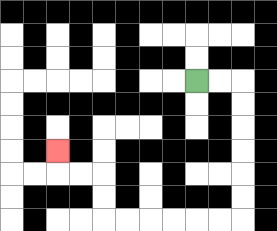{'start': '[8, 3]', 'end': '[2, 6]', 'path_directions': 'R,R,D,D,D,D,D,D,L,L,L,L,L,L,U,U,L,L,U', 'path_coordinates': '[[8, 3], [9, 3], [10, 3], [10, 4], [10, 5], [10, 6], [10, 7], [10, 8], [10, 9], [9, 9], [8, 9], [7, 9], [6, 9], [5, 9], [4, 9], [4, 8], [4, 7], [3, 7], [2, 7], [2, 6]]'}